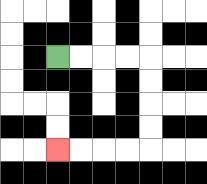{'start': '[2, 2]', 'end': '[2, 6]', 'path_directions': 'R,R,R,R,D,D,D,D,L,L,L,L', 'path_coordinates': '[[2, 2], [3, 2], [4, 2], [5, 2], [6, 2], [6, 3], [6, 4], [6, 5], [6, 6], [5, 6], [4, 6], [3, 6], [2, 6]]'}